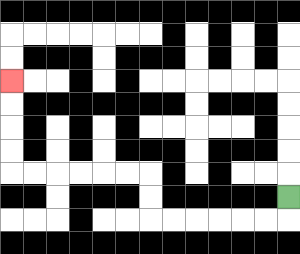{'start': '[12, 8]', 'end': '[0, 3]', 'path_directions': 'D,L,L,L,L,L,L,U,U,L,L,L,L,L,L,U,U,U,U', 'path_coordinates': '[[12, 8], [12, 9], [11, 9], [10, 9], [9, 9], [8, 9], [7, 9], [6, 9], [6, 8], [6, 7], [5, 7], [4, 7], [3, 7], [2, 7], [1, 7], [0, 7], [0, 6], [0, 5], [0, 4], [0, 3]]'}